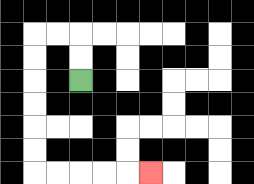{'start': '[3, 3]', 'end': '[6, 7]', 'path_directions': 'U,U,L,L,D,D,D,D,D,D,R,R,R,R,R', 'path_coordinates': '[[3, 3], [3, 2], [3, 1], [2, 1], [1, 1], [1, 2], [1, 3], [1, 4], [1, 5], [1, 6], [1, 7], [2, 7], [3, 7], [4, 7], [5, 7], [6, 7]]'}